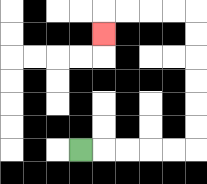{'start': '[3, 6]', 'end': '[4, 1]', 'path_directions': 'R,R,R,R,R,U,U,U,U,U,U,L,L,L,L,D', 'path_coordinates': '[[3, 6], [4, 6], [5, 6], [6, 6], [7, 6], [8, 6], [8, 5], [8, 4], [8, 3], [8, 2], [8, 1], [8, 0], [7, 0], [6, 0], [5, 0], [4, 0], [4, 1]]'}